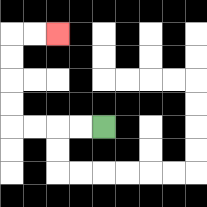{'start': '[4, 5]', 'end': '[2, 1]', 'path_directions': 'L,L,L,L,U,U,U,U,R,R', 'path_coordinates': '[[4, 5], [3, 5], [2, 5], [1, 5], [0, 5], [0, 4], [0, 3], [0, 2], [0, 1], [1, 1], [2, 1]]'}